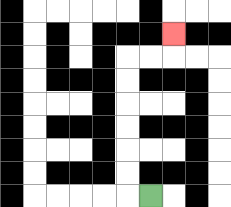{'start': '[6, 8]', 'end': '[7, 1]', 'path_directions': 'L,U,U,U,U,U,U,R,R,U', 'path_coordinates': '[[6, 8], [5, 8], [5, 7], [5, 6], [5, 5], [5, 4], [5, 3], [5, 2], [6, 2], [7, 2], [7, 1]]'}